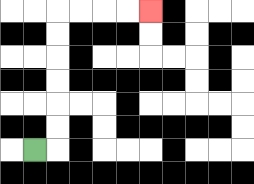{'start': '[1, 6]', 'end': '[6, 0]', 'path_directions': 'R,U,U,U,U,U,U,R,R,R,R', 'path_coordinates': '[[1, 6], [2, 6], [2, 5], [2, 4], [2, 3], [2, 2], [2, 1], [2, 0], [3, 0], [4, 0], [5, 0], [6, 0]]'}